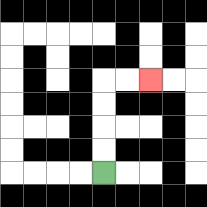{'start': '[4, 7]', 'end': '[6, 3]', 'path_directions': 'U,U,U,U,R,R', 'path_coordinates': '[[4, 7], [4, 6], [4, 5], [4, 4], [4, 3], [5, 3], [6, 3]]'}